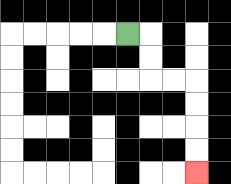{'start': '[5, 1]', 'end': '[8, 7]', 'path_directions': 'R,D,D,R,R,D,D,D,D', 'path_coordinates': '[[5, 1], [6, 1], [6, 2], [6, 3], [7, 3], [8, 3], [8, 4], [8, 5], [8, 6], [8, 7]]'}